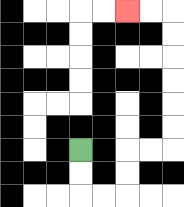{'start': '[3, 6]', 'end': '[5, 0]', 'path_directions': 'D,D,R,R,U,U,R,R,U,U,U,U,U,U,L,L', 'path_coordinates': '[[3, 6], [3, 7], [3, 8], [4, 8], [5, 8], [5, 7], [5, 6], [6, 6], [7, 6], [7, 5], [7, 4], [7, 3], [7, 2], [7, 1], [7, 0], [6, 0], [5, 0]]'}